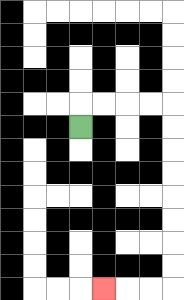{'start': '[3, 5]', 'end': '[4, 12]', 'path_directions': 'U,R,R,R,R,D,D,D,D,D,D,D,D,L,L,L', 'path_coordinates': '[[3, 5], [3, 4], [4, 4], [5, 4], [6, 4], [7, 4], [7, 5], [7, 6], [7, 7], [7, 8], [7, 9], [7, 10], [7, 11], [7, 12], [6, 12], [5, 12], [4, 12]]'}